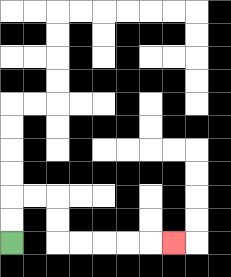{'start': '[0, 10]', 'end': '[7, 10]', 'path_directions': 'U,U,R,R,D,D,R,R,R,R,R', 'path_coordinates': '[[0, 10], [0, 9], [0, 8], [1, 8], [2, 8], [2, 9], [2, 10], [3, 10], [4, 10], [5, 10], [6, 10], [7, 10]]'}